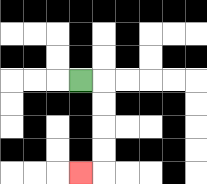{'start': '[3, 3]', 'end': '[3, 7]', 'path_directions': 'R,D,D,D,D,L', 'path_coordinates': '[[3, 3], [4, 3], [4, 4], [4, 5], [4, 6], [4, 7], [3, 7]]'}